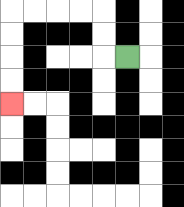{'start': '[5, 2]', 'end': '[0, 4]', 'path_directions': 'L,U,U,L,L,L,L,D,D,D,D', 'path_coordinates': '[[5, 2], [4, 2], [4, 1], [4, 0], [3, 0], [2, 0], [1, 0], [0, 0], [0, 1], [0, 2], [0, 3], [0, 4]]'}